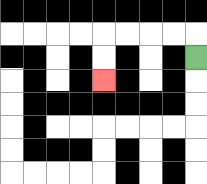{'start': '[8, 2]', 'end': '[4, 3]', 'path_directions': 'U,L,L,L,L,D,D', 'path_coordinates': '[[8, 2], [8, 1], [7, 1], [6, 1], [5, 1], [4, 1], [4, 2], [4, 3]]'}